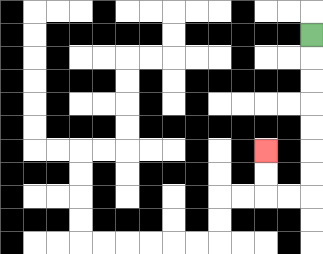{'start': '[13, 1]', 'end': '[11, 6]', 'path_directions': 'D,D,D,D,D,D,D,L,L,U,U', 'path_coordinates': '[[13, 1], [13, 2], [13, 3], [13, 4], [13, 5], [13, 6], [13, 7], [13, 8], [12, 8], [11, 8], [11, 7], [11, 6]]'}